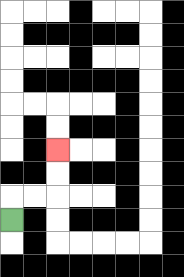{'start': '[0, 9]', 'end': '[2, 6]', 'path_directions': 'U,R,R,U,U', 'path_coordinates': '[[0, 9], [0, 8], [1, 8], [2, 8], [2, 7], [2, 6]]'}